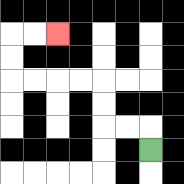{'start': '[6, 6]', 'end': '[2, 1]', 'path_directions': 'U,L,L,U,U,L,L,L,L,U,U,R,R', 'path_coordinates': '[[6, 6], [6, 5], [5, 5], [4, 5], [4, 4], [4, 3], [3, 3], [2, 3], [1, 3], [0, 3], [0, 2], [0, 1], [1, 1], [2, 1]]'}